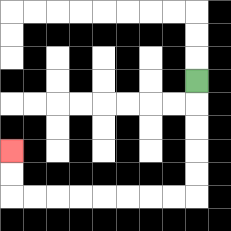{'start': '[8, 3]', 'end': '[0, 6]', 'path_directions': 'D,D,D,D,D,L,L,L,L,L,L,L,L,U,U', 'path_coordinates': '[[8, 3], [8, 4], [8, 5], [8, 6], [8, 7], [8, 8], [7, 8], [6, 8], [5, 8], [4, 8], [3, 8], [2, 8], [1, 8], [0, 8], [0, 7], [0, 6]]'}